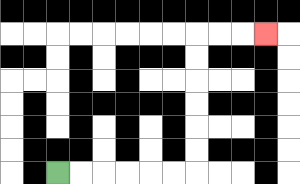{'start': '[2, 7]', 'end': '[11, 1]', 'path_directions': 'R,R,R,R,R,R,U,U,U,U,U,U,R,R,R', 'path_coordinates': '[[2, 7], [3, 7], [4, 7], [5, 7], [6, 7], [7, 7], [8, 7], [8, 6], [8, 5], [8, 4], [8, 3], [8, 2], [8, 1], [9, 1], [10, 1], [11, 1]]'}